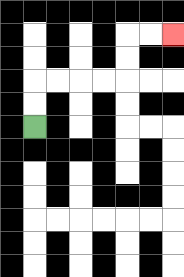{'start': '[1, 5]', 'end': '[7, 1]', 'path_directions': 'U,U,R,R,R,R,U,U,R,R', 'path_coordinates': '[[1, 5], [1, 4], [1, 3], [2, 3], [3, 3], [4, 3], [5, 3], [5, 2], [5, 1], [6, 1], [7, 1]]'}